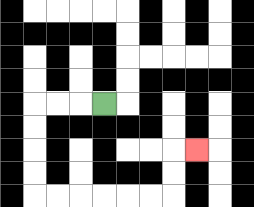{'start': '[4, 4]', 'end': '[8, 6]', 'path_directions': 'L,L,L,D,D,D,D,R,R,R,R,R,R,U,U,R', 'path_coordinates': '[[4, 4], [3, 4], [2, 4], [1, 4], [1, 5], [1, 6], [1, 7], [1, 8], [2, 8], [3, 8], [4, 8], [5, 8], [6, 8], [7, 8], [7, 7], [7, 6], [8, 6]]'}